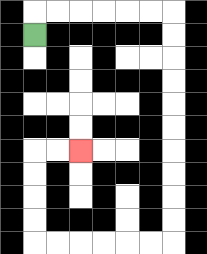{'start': '[1, 1]', 'end': '[3, 6]', 'path_directions': 'U,R,R,R,R,R,R,D,D,D,D,D,D,D,D,D,D,L,L,L,L,L,L,U,U,U,U,R,R', 'path_coordinates': '[[1, 1], [1, 0], [2, 0], [3, 0], [4, 0], [5, 0], [6, 0], [7, 0], [7, 1], [7, 2], [7, 3], [7, 4], [7, 5], [7, 6], [7, 7], [7, 8], [7, 9], [7, 10], [6, 10], [5, 10], [4, 10], [3, 10], [2, 10], [1, 10], [1, 9], [1, 8], [1, 7], [1, 6], [2, 6], [3, 6]]'}